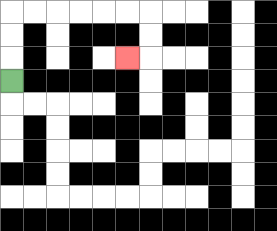{'start': '[0, 3]', 'end': '[5, 2]', 'path_directions': 'U,U,U,R,R,R,R,R,R,D,D,L', 'path_coordinates': '[[0, 3], [0, 2], [0, 1], [0, 0], [1, 0], [2, 0], [3, 0], [4, 0], [5, 0], [6, 0], [6, 1], [6, 2], [5, 2]]'}